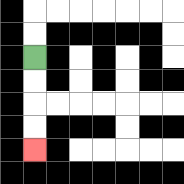{'start': '[1, 2]', 'end': '[1, 6]', 'path_directions': 'D,D,D,D', 'path_coordinates': '[[1, 2], [1, 3], [1, 4], [1, 5], [1, 6]]'}